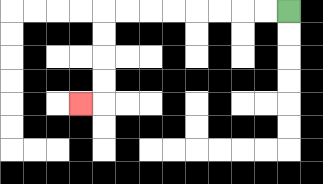{'start': '[12, 0]', 'end': '[3, 4]', 'path_directions': 'L,L,L,L,L,L,L,L,D,D,D,D,L', 'path_coordinates': '[[12, 0], [11, 0], [10, 0], [9, 0], [8, 0], [7, 0], [6, 0], [5, 0], [4, 0], [4, 1], [4, 2], [4, 3], [4, 4], [3, 4]]'}